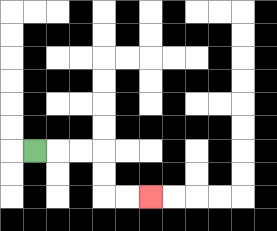{'start': '[1, 6]', 'end': '[6, 8]', 'path_directions': 'R,R,R,D,D,R,R', 'path_coordinates': '[[1, 6], [2, 6], [3, 6], [4, 6], [4, 7], [4, 8], [5, 8], [6, 8]]'}